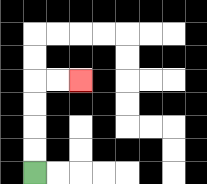{'start': '[1, 7]', 'end': '[3, 3]', 'path_directions': 'U,U,U,U,R,R', 'path_coordinates': '[[1, 7], [1, 6], [1, 5], [1, 4], [1, 3], [2, 3], [3, 3]]'}